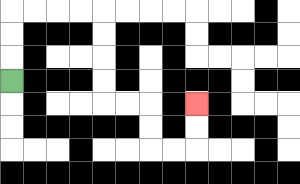{'start': '[0, 3]', 'end': '[8, 4]', 'path_directions': 'U,U,U,R,R,R,R,D,D,D,D,R,R,D,D,R,R,U,U', 'path_coordinates': '[[0, 3], [0, 2], [0, 1], [0, 0], [1, 0], [2, 0], [3, 0], [4, 0], [4, 1], [4, 2], [4, 3], [4, 4], [5, 4], [6, 4], [6, 5], [6, 6], [7, 6], [8, 6], [8, 5], [8, 4]]'}